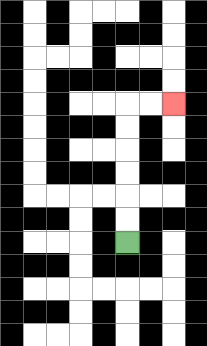{'start': '[5, 10]', 'end': '[7, 4]', 'path_directions': 'U,U,U,U,U,U,R,R', 'path_coordinates': '[[5, 10], [5, 9], [5, 8], [5, 7], [5, 6], [5, 5], [5, 4], [6, 4], [7, 4]]'}